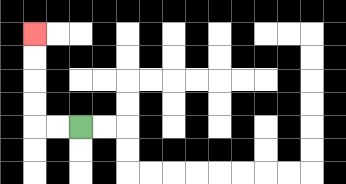{'start': '[3, 5]', 'end': '[1, 1]', 'path_directions': 'L,L,U,U,U,U', 'path_coordinates': '[[3, 5], [2, 5], [1, 5], [1, 4], [1, 3], [1, 2], [1, 1]]'}